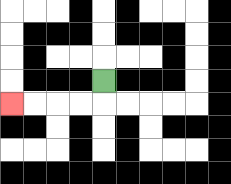{'start': '[4, 3]', 'end': '[0, 4]', 'path_directions': 'D,L,L,L,L', 'path_coordinates': '[[4, 3], [4, 4], [3, 4], [2, 4], [1, 4], [0, 4]]'}